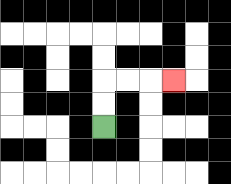{'start': '[4, 5]', 'end': '[7, 3]', 'path_directions': 'U,U,R,R,R', 'path_coordinates': '[[4, 5], [4, 4], [4, 3], [5, 3], [6, 3], [7, 3]]'}